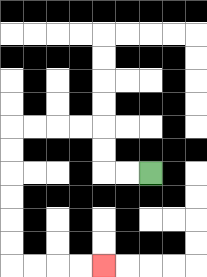{'start': '[6, 7]', 'end': '[4, 11]', 'path_directions': 'L,L,U,U,L,L,L,L,D,D,D,D,D,D,R,R,R,R', 'path_coordinates': '[[6, 7], [5, 7], [4, 7], [4, 6], [4, 5], [3, 5], [2, 5], [1, 5], [0, 5], [0, 6], [0, 7], [0, 8], [0, 9], [0, 10], [0, 11], [1, 11], [2, 11], [3, 11], [4, 11]]'}